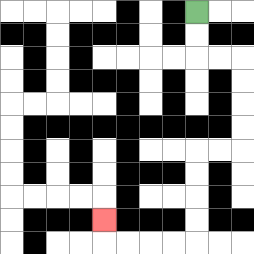{'start': '[8, 0]', 'end': '[4, 9]', 'path_directions': 'D,D,R,R,D,D,D,D,L,L,D,D,D,D,L,L,L,L,U', 'path_coordinates': '[[8, 0], [8, 1], [8, 2], [9, 2], [10, 2], [10, 3], [10, 4], [10, 5], [10, 6], [9, 6], [8, 6], [8, 7], [8, 8], [8, 9], [8, 10], [7, 10], [6, 10], [5, 10], [4, 10], [4, 9]]'}